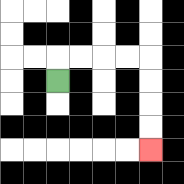{'start': '[2, 3]', 'end': '[6, 6]', 'path_directions': 'U,R,R,R,R,D,D,D,D', 'path_coordinates': '[[2, 3], [2, 2], [3, 2], [4, 2], [5, 2], [6, 2], [6, 3], [6, 4], [6, 5], [6, 6]]'}